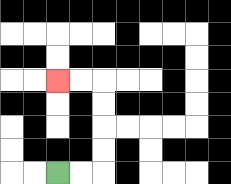{'start': '[2, 7]', 'end': '[2, 3]', 'path_directions': 'R,R,U,U,U,U,L,L', 'path_coordinates': '[[2, 7], [3, 7], [4, 7], [4, 6], [4, 5], [4, 4], [4, 3], [3, 3], [2, 3]]'}